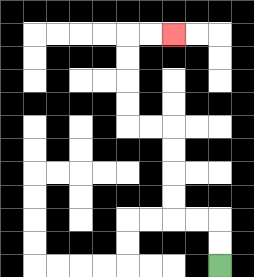{'start': '[9, 11]', 'end': '[7, 1]', 'path_directions': 'U,U,L,L,U,U,U,U,L,L,U,U,U,U,R,R', 'path_coordinates': '[[9, 11], [9, 10], [9, 9], [8, 9], [7, 9], [7, 8], [7, 7], [7, 6], [7, 5], [6, 5], [5, 5], [5, 4], [5, 3], [5, 2], [5, 1], [6, 1], [7, 1]]'}